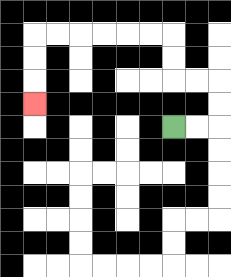{'start': '[7, 5]', 'end': '[1, 4]', 'path_directions': 'R,R,U,U,L,L,U,U,L,L,L,L,L,L,D,D,D', 'path_coordinates': '[[7, 5], [8, 5], [9, 5], [9, 4], [9, 3], [8, 3], [7, 3], [7, 2], [7, 1], [6, 1], [5, 1], [4, 1], [3, 1], [2, 1], [1, 1], [1, 2], [1, 3], [1, 4]]'}